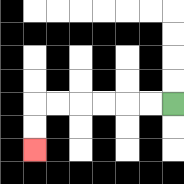{'start': '[7, 4]', 'end': '[1, 6]', 'path_directions': 'L,L,L,L,L,L,D,D', 'path_coordinates': '[[7, 4], [6, 4], [5, 4], [4, 4], [3, 4], [2, 4], [1, 4], [1, 5], [1, 6]]'}